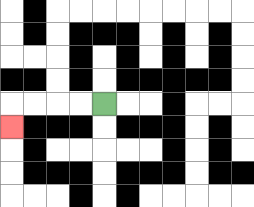{'start': '[4, 4]', 'end': '[0, 5]', 'path_directions': 'L,L,L,L,D', 'path_coordinates': '[[4, 4], [3, 4], [2, 4], [1, 4], [0, 4], [0, 5]]'}